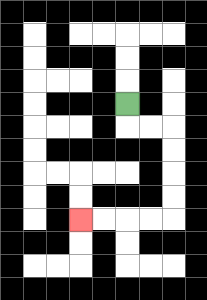{'start': '[5, 4]', 'end': '[3, 9]', 'path_directions': 'D,R,R,D,D,D,D,L,L,L,L', 'path_coordinates': '[[5, 4], [5, 5], [6, 5], [7, 5], [7, 6], [7, 7], [7, 8], [7, 9], [6, 9], [5, 9], [4, 9], [3, 9]]'}